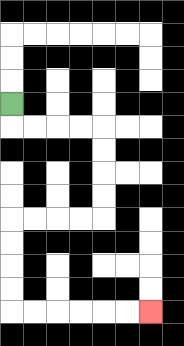{'start': '[0, 4]', 'end': '[6, 13]', 'path_directions': 'D,R,R,R,R,D,D,D,D,L,L,L,L,D,D,D,D,R,R,R,R,R,R', 'path_coordinates': '[[0, 4], [0, 5], [1, 5], [2, 5], [3, 5], [4, 5], [4, 6], [4, 7], [4, 8], [4, 9], [3, 9], [2, 9], [1, 9], [0, 9], [0, 10], [0, 11], [0, 12], [0, 13], [1, 13], [2, 13], [3, 13], [4, 13], [5, 13], [6, 13]]'}